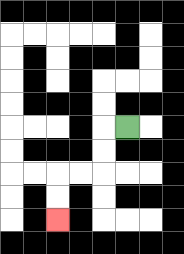{'start': '[5, 5]', 'end': '[2, 9]', 'path_directions': 'L,D,D,L,L,D,D', 'path_coordinates': '[[5, 5], [4, 5], [4, 6], [4, 7], [3, 7], [2, 7], [2, 8], [2, 9]]'}